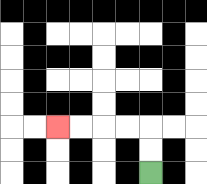{'start': '[6, 7]', 'end': '[2, 5]', 'path_directions': 'U,U,L,L,L,L', 'path_coordinates': '[[6, 7], [6, 6], [6, 5], [5, 5], [4, 5], [3, 5], [2, 5]]'}